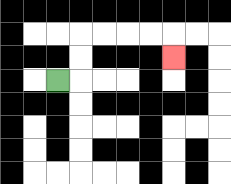{'start': '[2, 3]', 'end': '[7, 2]', 'path_directions': 'R,U,U,R,R,R,R,D', 'path_coordinates': '[[2, 3], [3, 3], [3, 2], [3, 1], [4, 1], [5, 1], [6, 1], [7, 1], [7, 2]]'}